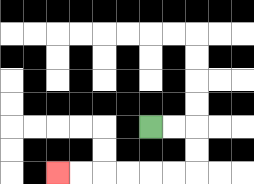{'start': '[6, 5]', 'end': '[2, 7]', 'path_directions': 'R,R,D,D,L,L,L,L,L,L', 'path_coordinates': '[[6, 5], [7, 5], [8, 5], [8, 6], [8, 7], [7, 7], [6, 7], [5, 7], [4, 7], [3, 7], [2, 7]]'}